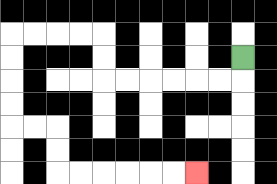{'start': '[10, 2]', 'end': '[8, 7]', 'path_directions': 'D,L,L,L,L,L,L,U,U,L,L,L,L,D,D,D,D,R,R,D,D,R,R,R,R,R,R', 'path_coordinates': '[[10, 2], [10, 3], [9, 3], [8, 3], [7, 3], [6, 3], [5, 3], [4, 3], [4, 2], [4, 1], [3, 1], [2, 1], [1, 1], [0, 1], [0, 2], [0, 3], [0, 4], [0, 5], [1, 5], [2, 5], [2, 6], [2, 7], [3, 7], [4, 7], [5, 7], [6, 7], [7, 7], [8, 7]]'}